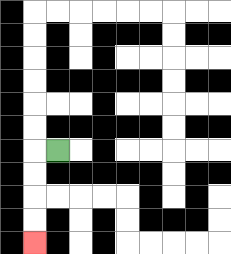{'start': '[2, 6]', 'end': '[1, 10]', 'path_directions': 'L,D,D,D,D', 'path_coordinates': '[[2, 6], [1, 6], [1, 7], [1, 8], [1, 9], [1, 10]]'}